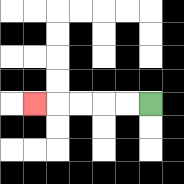{'start': '[6, 4]', 'end': '[1, 4]', 'path_directions': 'L,L,L,L,L', 'path_coordinates': '[[6, 4], [5, 4], [4, 4], [3, 4], [2, 4], [1, 4]]'}